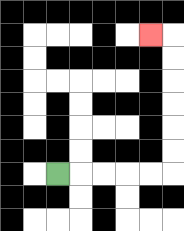{'start': '[2, 7]', 'end': '[6, 1]', 'path_directions': 'R,R,R,R,R,U,U,U,U,U,U,L', 'path_coordinates': '[[2, 7], [3, 7], [4, 7], [5, 7], [6, 7], [7, 7], [7, 6], [7, 5], [7, 4], [7, 3], [7, 2], [7, 1], [6, 1]]'}